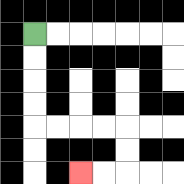{'start': '[1, 1]', 'end': '[3, 7]', 'path_directions': 'D,D,D,D,R,R,R,R,D,D,L,L', 'path_coordinates': '[[1, 1], [1, 2], [1, 3], [1, 4], [1, 5], [2, 5], [3, 5], [4, 5], [5, 5], [5, 6], [5, 7], [4, 7], [3, 7]]'}